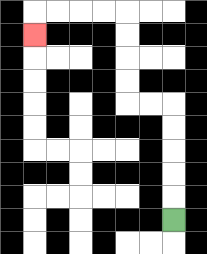{'start': '[7, 9]', 'end': '[1, 1]', 'path_directions': 'U,U,U,U,U,L,L,U,U,U,U,L,L,L,L,D', 'path_coordinates': '[[7, 9], [7, 8], [7, 7], [7, 6], [7, 5], [7, 4], [6, 4], [5, 4], [5, 3], [5, 2], [5, 1], [5, 0], [4, 0], [3, 0], [2, 0], [1, 0], [1, 1]]'}